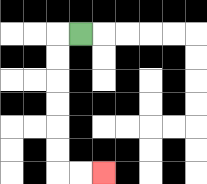{'start': '[3, 1]', 'end': '[4, 7]', 'path_directions': 'L,D,D,D,D,D,D,R,R', 'path_coordinates': '[[3, 1], [2, 1], [2, 2], [2, 3], [2, 4], [2, 5], [2, 6], [2, 7], [3, 7], [4, 7]]'}